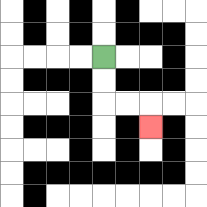{'start': '[4, 2]', 'end': '[6, 5]', 'path_directions': 'D,D,R,R,D', 'path_coordinates': '[[4, 2], [4, 3], [4, 4], [5, 4], [6, 4], [6, 5]]'}